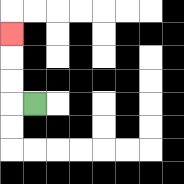{'start': '[1, 4]', 'end': '[0, 1]', 'path_directions': 'L,U,U,U', 'path_coordinates': '[[1, 4], [0, 4], [0, 3], [0, 2], [0, 1]]'}